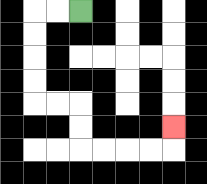{'start': '[3, 0]', 'end': '[7, 5]', 'path_directions': 'L,L,D,D,D,D,R,R,D,D,R,R,R,R,U', 'path_coordinates': '[[3, 0], [2, 0], [1, 0], [1, 1], [1, 2], [1, 3], [1, 4], [2, 4], [3, 4], [3, 5], [3, 6], [4, 6], [5, 6], [6, 6], [7, 6], [7, 5]]'}